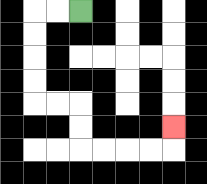{'start': '[3, 0]', 'end': '[7, 5]', 'path_directions': 'L,L,D,D,D,D,R,R,D,D,R,R,R,R,U', 'path_coordinates': '[[3, 0], [2, 0], [1, 0], [1, 1], [1, 2], [1, 3], [1, 4], [2, 4], [3, 4], [3, 5], [3, 6], [4, 6], [5, 6], [6, 6], [7, 6], [7, 5]]'}